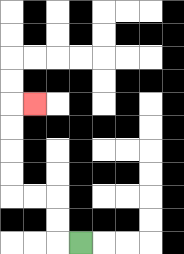{'start': '[3, 10]', 'end': '[1, 4]', 'path_directions': 'L,U,U,L,L,U,U,U,U,R', 'path_coordinates': '[[3, 10], [2, 10], [2, 9], [2, 8], [1, 8], [0, 8], [0, 7], [0, 6], [0, 5], [0, 4], [1, 4]]'}